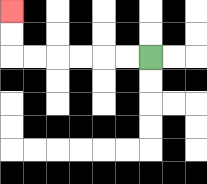{'start': '[6, 2]', 'end': '[0, 0]', 'path_directions': 'L,L,L,L,L,L,U,U', 'path_coordinates': '[[6, 2], [5, 2], [4, 2], [3, 2], [2, 2], [1, 2], [0, 2], [0, 1], [0, 0]]'}